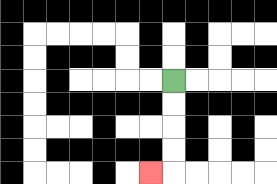{'start': '[7, 3]', 'end': '[6, 7]', 'path_directions': 'D,D,D,D,L', 'path_coordinates': '[[7, 3], [7, 4], [7, 5], [7, 6], [7, 7], [6, 7]]'}